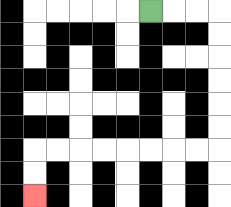{'start': '[6, 0]', 'end': '[1, 8]', 'path_directions': 'R,R,R,D,D,D,D,D,D,L,L,L,L,L,L,L,L,D,D', 'path_coordinates': '[[6, 0], [7, 0], [8, 0], [9, 0], [9, 1], [9, 2], [9, 3], [9, 4], [9, 5], [9, 6], [8, 6], [7, 6], [6, 6], [5, 6], [4, 6], [3, 6], [2, 6], [1, 6], [1, 7], [1, 8]]'}